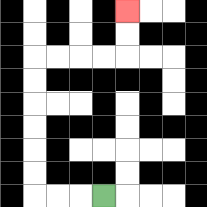{'start': '[4, 8]', 'end': '[5, 0]', 'path_directions': 'L,L,L,U,U,U,U,U,U,R,R,R,R,U,U', 'path_coordinates': '[[4, 8], [3, 8], [2, 8], [1, 8], [1, 7], [1, 6], [1, 5], [1, 4], [1, 3], [1, 2], [2, 2], [3, 2], [4, 2], [5, 2], [5, 1], [5, 0]]'}